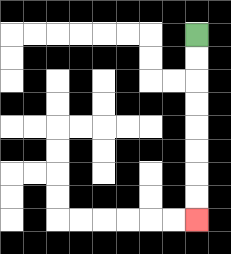{'start': '[8, 1]', 'end': '[8, 9]', 'path_directions': 'D,D,D,D,D,D,D,D', 'path_coordinates': '[[8, 1], [8, 2], [8, 3], [8, 4], [8, 5], [8, 6], [8, 7], [8, 8], [8, 9]]'}